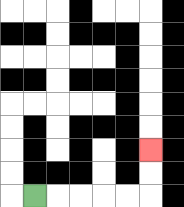{'start': '[1, 8]', 'end': '[6, 6]', 'path_directions': 'R,R,R,R,R,U,U', 'path_coordinates': '[[1, 8], [2, 8], [3, 8], [4, 8], [5, 8], [6, 8], [6, 7], [6, 6]]'}